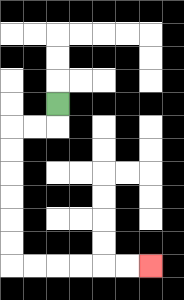{'start': '[2, 4]', 'end': '[6, 11]', 'path_directions': 'D,L,L,D,D,D,D,D,D,R,R,R,R,R,R', 'path_coordinates': '[[2, 4], [2, 5], [1, 5], [0, 5], [0, 6], [0, 7], [0, 8], [0, 9], [0, 10], [0, 11], [1, 11], [2, 11], [3, 11], [4, 11], [5, 11], [6, 11]]'}